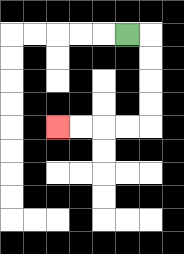{'start': '[5, 1]', 'end': '[2, 5]', 'path_directions': 'R,D,D,D,D,L,L,L,L', 'path_coordinates': '[[5, 1], [6, 1], [6, 2], [6, 3], [6, 4], [6, 5], [5, 5], [4, 5], [3, 5], [2, 5]]'}